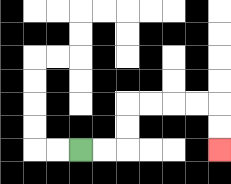{'start': '[3, 6]', 'end': '[9, 6]', 'path_directions': 'R,R,U,U,R,R,R,R,D,D', 'path_coordinates': '[[3, 6], [4, 6], [5, 6], [5, 5], [5, 4], [6, 4], [7, 4], [8, 4], [9, 4], [9, 5], [9, 6]]'}